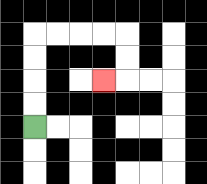{'start': '[1, 5]', 'end': '[4, 3]', 'path_directions': 'U,U,U,U,R,R,R,R,D,D,L', 'path_coordinates': '[[1, 5], [1, 4], [1, 3], [1, 2], [1, 1], [2, 1], [3, 1], [4, 1], [5, 1], [5, 2], [5, 3], [4, 3]]'}